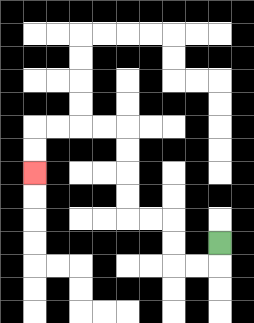{'start': '[9, 10]', 'end': '[1, 7]', 'path_directions': 'D,L,L,U,U,L,L,U,U,U,U,L,L,L,L,D,D', 'path_coordinates': '[[9, 10], [9, 11], [8, 11], [7, 11], [7, 10], [7, 9], [6, 9], [5, 9], [5, 8], [5, 7], [5, 6], [5, 5], [4, 5], [3, 5], [2, 5], [1, 5], [1, 6], [1, 7]]'}